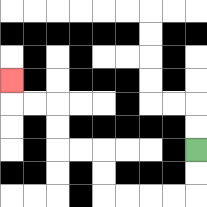{'start': '[8, 6]', 'end': '[0, 3]', 'path_directions': 'D,D,L,L,L,L,U,U,L,L,U,U,L,L,U', 'path_coordinates': '[[8, 6], [8, 7], [8, 8], [7, 8], [6, 8], [5, 8], [4, 8], [4, 7], [4, 6], [3, 6], [2, 6], [2, 5], [2, 4], [1, 4], [0, 4], [0, 3]]'}